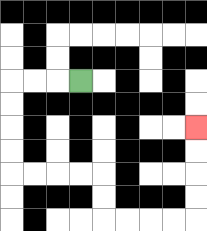{'start': '[3, 3]', 'end': '[8, 5]', 'path_directions': 'L,L,L,D,D,D,D,R,R,R,R,D,D,R,R,R,R,U,U,U,U', 'path_coordinates': '[[3, 3], [2, 3], [1, 3], [0, 3], [0, 4], [0, 5], [0, 6], [0, 7], [1, 7], [2, 7], [3, 7], [4, 7], [4, 8], [4, 9], [5, 9], [6, 9], [7, 9], [8, 9], [8, 8], [8, 7], [8, 6], [8, 5]]'}